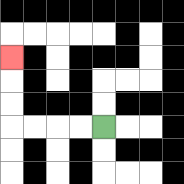{'start': '[4, 5]', 'end': '[0, 2]', 'path_directions': 'L,L,L,L,U,U,U', 'path_coordinates': '[[4, 5], [3, 5], [2, 5], [1, 5], [0, 5], [0, 4], [0, 3], [0, 2]]'}